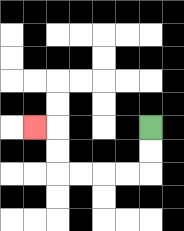{'start': '[6, 5]', 'end': '[1, 5]', 'path_directions': 'D,D,L,L,L,L,U,U,L', 'path_coordinates': '[[6, 5], [6, 6], [6, 7], [5, 7], [4, 7], [3, 7], [2, 7], [2, 6], [2, 5], [1, 5]]'}